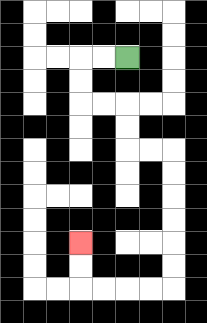{'start': '[5, 2]', 'end': '[3, 10]', 'path_directions': 'L,L,D,D,R,R,D,D,R,R,D,D,D,D,D,D,L,L,L,L,U,U', 'path_coordinates': '[[5, 2], [4, 2], [3, 2], [3, 3], [3, 4], [4, 4], [5, 4], [5, 5], [5, 6], [6, 6], [7, 6], [7, 7], [7, 8], [7, 9], [7, 10], [7, 11], [7, 12], [6, 12], [5, 12], [4, 12], [3, 12], [3, 11], [3, 10]]'}